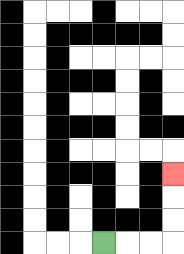{'start': '[4, 10]', 'end': '[7, 7]', 'path_directions': 'R,R,R,U,U,U', 'path_coordinates': '[[4, 10], [5, 10], [6, 10], [7, 10], [7, 9], [7, 8], [7, 7]]'}